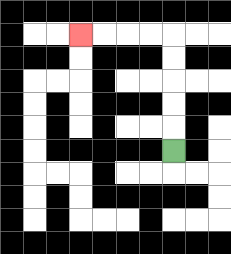{'start': '[7, 6]', 'end': '[3, 1]', 'path_directions': 'U,U,U,U,U,L,L,L,L', 'path_coordinates': '[[7, 6], [7, 5], [7, 4], [7, 3], [7, 2], [7, 1], [6, 1], [5, 1], [4, 1], [3, 1]]'}